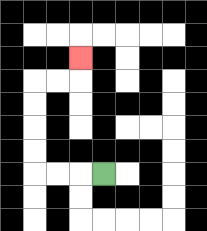{'start': '[4, 7]', 'end': '[3, 2]', 'path_directions': 'L,L,L,U,U,U,U,R,R,U', 'path_coordinates': '[[4, 7], [3, 7], [2, 7], [1, 7], [1, 6], [1, 5], [1, 4], [1, 3], [2, 3], [3, 3], [3, 2]]'}